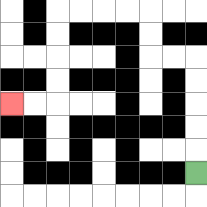{'start': '[8, 7]', 'end': '[0, 4]', 'path_directions': 'U,U,U,U,U,L,L,U,U,L,L,L,L,D,D,D,D,L,L', 'path_coordinates': '[[8, 7], [8, 6], [8, 5], [8, 4], [8, 3], [8, 2], [7, 2], [6, 2], [6, 1], [6, 0], [5, 0], [4, 0], [3, 0], [2, 0], [2, 1], [2, 2], [2, 3], [2, 4], [1, 4], [0, 4]]'}